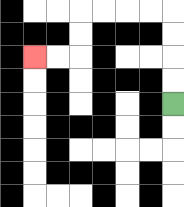{'start': '[7, 4]', 'end': '[1, 2]', 'path_directions': 'U,U,U,U,L,L,L,L,D,D,L,L', 'path_coordinates': '[[7, 4], [7, 3], [7, 2], [7, 1], [7, 0], [6, 0], [5, 0], [4, 0], [3, 0], [3, 1], [3, 2], [2, 2], [1, 2]]'}